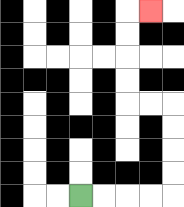{'start': '[3, 8]', 'end': '[6, 0]', 'path_directions': 'R,R,R,R,U,U,U,U,L,L,U,U,U,U,R', 'path_coordinates': '[[3, 8], [4, 8], [5, 8], [6, 8], [7, 8], [7, 7], [7, 6], [7, 5], [7, 4], [6, 4], [5, 4], [5, 3], [5, 2], [5, 1], [5, 0], [6, 0]]'}